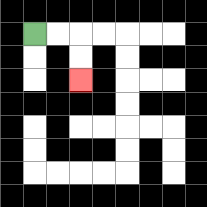{'start': '[1, 1]', 'end': '[3, 3]', 'path_directions': 'R,R,D,D', 'path_coordinates': '[[1, 1], [2, 1], [3, 1], [3, 2], [3, 3]]'}